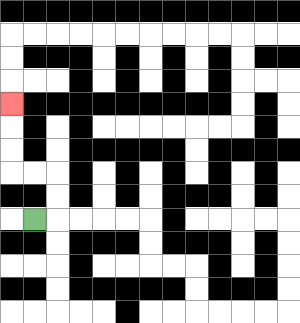{'start': '[1, 9]', 'end': '[0, 4]', 'path_directions': 'R,U,U,L,L,U,U,U', 'path_coordinates': '[[1, 9], [2, 9], [2, 8], [2, 7], [1, 7], [0, 7], [0, 6], [0, 5], [0, 4]]'}